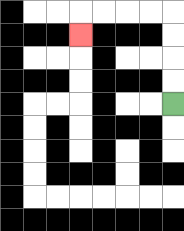{'start': '[7, 4]', 'end': '[3, 1]', 'path_directions': 'U,U,U,U,L,L,L,L,D', 'path_coordinates': '[[7, 4], [7, 3], [7, 2], [7, 1], [7, 0], [6, 0], [5, 0], [4, 0], [3, 0], [3, 1]]'}